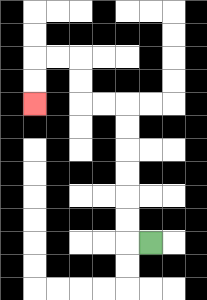{'start': '[6, 10]', 'end': '[1, 4]', 'path_directions': 'L,U,U,U,U,U,U,L,L,U,U,L,L,D,D', 'path_coordinates': '[[6, 10], [5, 10], [5, 9], [5, 8], [5, 7], [5, 6], [5, 5], [5, 4], [4, 4], [3, 4], [3, 3], [3, 2], [2, 2], [1, 2], [1, 3], [1, 4]]'}